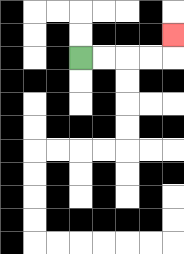{'start': '[3, 2]', 'end': '[7, 1]', 'path_directions': 'R,R,R,R,U', 'path_coordinates': '[[3, 2], [4, 2], [5, 2], [6, 2], [7, 2], [7, 1]]'}